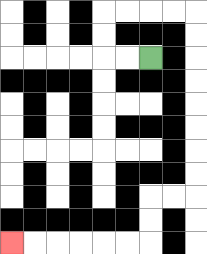{'start': '[6, 2]', 'end': '[0, 10]', 'path_directions': 'L,L,U,U,R,R,R,R,D,D,D,D,D,D,D,D,L,L,D,D,L,L,L,L,L,L', 'path_coordinates': '[[6, 2], [5, 2], [4, 2], [4, 1], [4, 0], [5, 0], [6, 0], [7, 0], [8, 0], [8, 1], [8, 2], [8, 3], [8, 4], [8, 5], [8, 6], [8, 7], [8, 8], [7, 8], [6, 8], [6, 9], [6, 10], [5, 10], [4, 10], [3, 10], [2, 10], [1, 10], [0, 10]]'}